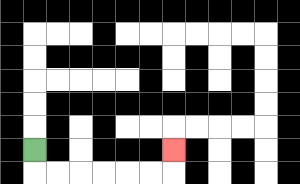{'start': '[1, 6]', 'end': '[7, 6]', 'path_directions': 'D,R,R,R,R,R,R,U', 'path_coordinates': '[[1, 6], [1, 7], [2, 7], [3, 7], [4, 7], [5, 7], [6, 7], [7, 7], [7, 6]]'}